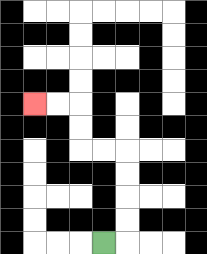{'start': '[4, 10]', 'end': '[1, 4]', 'path_directions': 'R,U,U,U,U,L,L,U,U,L,L', 'path_coordinates': '[[4, 10], [5, 10], [5, 9], [5, 8], [5, 7], [5, 6], [4, 6], [3, 6], [3, 5], [3, 4], [2, 4], [1, 4]]'}